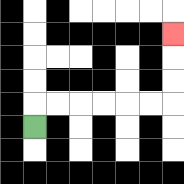{'start': '[1, 5]', 'end': '[7, 1]', 'path_directions': 'U,R,R,R,R,R,R,U,U,U', 'path_coordinates': '[[1, 5], [1, 4], [2, 4], [3, 4], [4, 4], [5, 4], [6, 4], [7, 4], [7, 3], [7, 2], [7, 1]]'}